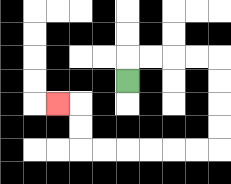{'start': '[5, 3]', 'end': '[2, 4]', 'path_directions': 'U,R,R,R,R,D,D,D,D,L,L,L,L,L,L,U,U,L', 'path_coordinates': '[[5, 3], [5, 2], [6, 2], [7, 2], [8, 2], [9, 2], [9, 3], [9, 4], [9, 5], [9, 6], [8, 6], [7, 6], [6, 6], [5, 6], [4, 6], [3, 6], [3, 5], [3, 4], [2, 4]]'}